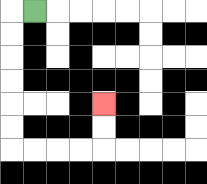{'start': '[1, 0]', 'end': '[4, 4]', 'path_directions': 'L,D,D,D,D,D,D,R,R,R,R,U,U', 'path_coordinates': '[[1, 0], [0, 0], [0, 1], [0, 2], [0, 3], [0, 4], [0, 5], [0, 6], [1, 6], [2, 6], [3, 6], [4, 6], [4, 5], [4, 4]]'}